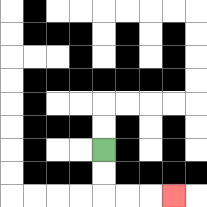{'start': '[4, 6]', 'end': '[7, 8]', 'path_directions': 'D,D,R,R,R', 'path_coordinates': '[[4, 6], [4, 7], [4, 8], [5, 8], [6, 8], [7, 8]]'}